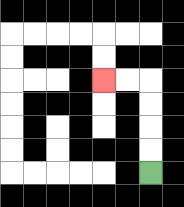{'start': '[6, 7]', 'end': '[4, 3]', 'path_directions': 'U,U,U,U,L,L', 'path_coordinates': '[[6, 7], [6, 6], [6, 5], [6, 4], [6, 3], [5, 3], [4, 3]]'}